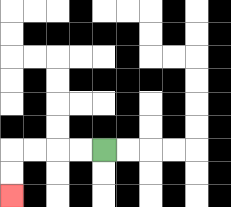{'start': '[4, 6]', 'end': '[0, 8]', 'path_directions': 'L,L,L,L,D,D', 'path_coordinates': '[[4, 6], [3, 6], [2, 6], [1, 6], [0, 6], [0, 7], [0, 8]]'}